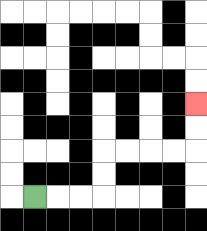{'start': '[1, 8]', 'end': '[8, 4]', 'path_directions': 'R,R,R,U,U,R,R,R,R,U,U', 'path_coordinates': '[[1, 8], [2, 8], [3, 8], [4, 8], [4, 7], [4, 6], [5, 6], [6, 6], [7, 6], [8, 6], [8, 5], [8, 4]]'}